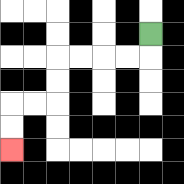{'start': '[6, 1]', 'end': '[0, 6]', 'path_directions': 'D,L,L,L,L,D,D,L,L,D,D', 'path_coordinates': '[[6, 1], [6, 2], [5, 2], [4, 2], [3, 2], [2, 2], [2, 3], [2, 4], [1, 4], [0, 4], [0, 5], [0, 6]]'}